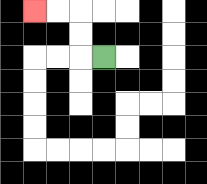{'start': '[4, 2]', 'end': '[1, 0]', 'path_directions': 'L,U,U,L,L', 'path_coordinates': '[[4, 2], [3, 2], [3, 1], [3, 0], [2, 0], [1, 0]]'}